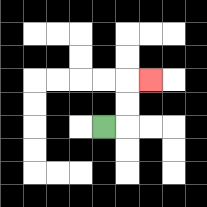{'start': '[4, 5]', 'end': '[6, 3]', 'path_directions': 'R,U,U,R', 'path_coordinates': '[[4, 5], [5, 5], [5, 4], [5, 3], [6, 3]]'}